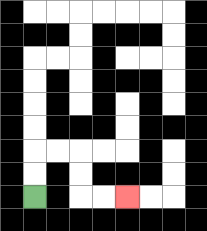{'start': '[1, 8]', 'end': '[5, 8]', 'path_directions': 'U,U,R,R,D,D,R,R', 'path_coordinates': '[[1, 8], [1, 7], [1, 6], [2, 6], [3, 6], [3, 7], [3, 8], [4, 8], [5, 8]]'}